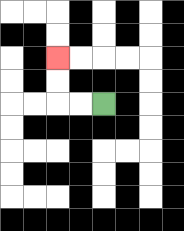{'start': '[4, 4]', 'end': '[2, 2]', 'path_directions': 'L,L,U,U', 'path_coordinates': '[[4, 4], [3, 4], [2, 4], [2, 3], [2, 2]]'}